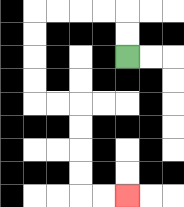{'start': '[5, 2]', 'end': '[5, 8]', 'path_directions': 'U,U,L,L,L,L,D,D,D,D,R,R,D,D,D,D,R,R', 'path_coordinates': '[[5, 2], [5, 1], [5, 0], [4, 0], [3, 0], [2, 0], [1, 0], [1, 1], [1, 2], [1, 3], [1, 4], [2, 4], [3, 4], [3, 5], [3, 6], [3, 7], [3, 8], [4, 8], [5, 8]]'}